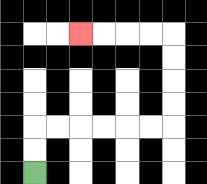{'start': '[1, 7]', 'end': '[3, 1]', 'path_directions': 'U,U,R,R,R,R,R,R,U,U,U,U,L,L,L,L', 'path_coordinates': '[[1, 7], [1, 6], [1, 5], [2, 5], [3, 5], [4, 5], [5, 5], [6, 5], [7, 5], [7, 4], [7, 3], [7, 2], [7, 1], [6, 1], [5, 1], [4, 1], [3, 1]]'}